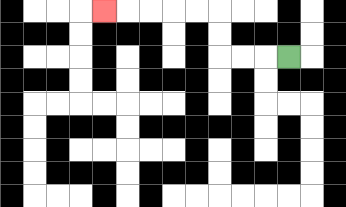{'start': '[12, 2]', 'end': '[4, 0]', 'path_directions': 'L,L,L,U,U,L,L,L,L,L', 'path_coordinates': '[[12, 2], [11, 2], [10, 2], [9, 2], [9, 1], [9, 0], [8, 0], [7, 0], [6, 0], [5, 0], [4, 0]]'}